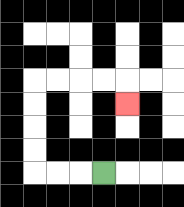{'start': '[4, 7]', 'end': '[5, 4]', 'path_directions': 'L,L,L,U,U,U,U,R,R,R,R,D', 'path_coordinates': '[[4, 7], [3, 7], [2, 7], [1, 7], [1, 6], [1, 5], [1, 4], [1, 3], [2, 3], [3, 3], [4, 3], [5, 3], [5, 4]]'}